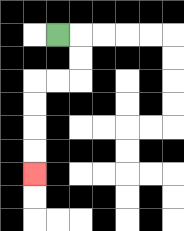{'start': '[2, 1]', 'end': '[1, 7]', 'path_directions': 'R,D,D,L,L,D,D,D,D', 'path_coordinates': '[[2, 1], [3, 1], [3, 2], [3, 3], [2, 3], [1, 3], [1, 4], [1, 5], [1, 6], [1, 7]]'}